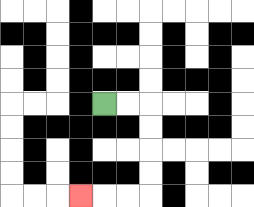{'start': '[4, 4]', 'end': '[3, 8]', 'path_directions': 'R,R,D,D,D,D,L,L,L', 'path_coordinates': '[[4, 4], [5, 4], [6, 4], [6, 5], [6, 6], [6, 7], [6, 8], [5, 8], [4, 8], [3, 8]]'}